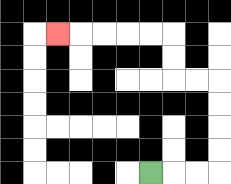{'start': '[6, 7]', 'end': '[2, 1]', 'path_directions': 'R,R,R,U,U,U,U,L,L,U,U,L,L,L,L,L', 'path_coordinates': '[[6, 7], [7, 7], [8, 7], [9, 7], [9, 6], [9, 5], [9, 4], [9, 3], [8, 3], [7, 3], [7, 2], [7, 1], [6, 1], [5, 1], [4, 1], [3, 1], [2, 1]]'}